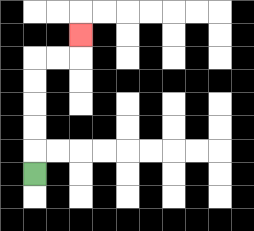{'start': '[1, 7]', 'end': '[3, 1]', 'path_directions': 'U,U,U,U,U,R,R,U', 'path_coordinates': '[[1, 7], [1, 6], [1, 5], [1, 4], [1, 3], [1, 2], [2, 2], [3, 2], [3, 1]]'}